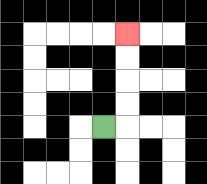{'start': '[4, 5]', 'end': '[5, 1]', 'path_directions': 'R,U,U,U,U', 'path_coordinates': '[[4, 5], [5, 5], [5, 4], [5, 3], [5, 2], [5, 1]]'}